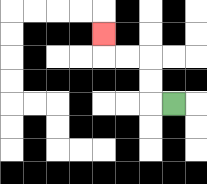{'start': '[7, 4]', 'end': '[4, 1]', 'path_directions': 'L,U,U,L,L,U', 'path_coordinates': '[[7, 4], [6, 4], [6, 3], [6, 2], [5, 2], [4, 2], [4, 1]]'}